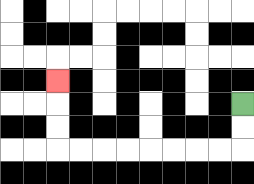{'start': '[10, 4]', 'end': '[2, 3]', 'path_directions': 'D,D,L,L,L,L,L,L,L,L,U,U,U', 'path_coordinates': '[[10, 4], [10, 5], [10, 6], [9, 6], [8, 6], [7, 6], [6, 6], [5, 6], [4, 6], [3, 6], [2, 6], [2, 5], [2, 4], [2, 3]]'}